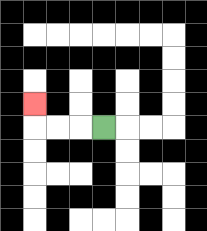{'start': '[4, 5]', 'end': '[1, 4]', 'path_directions': 'L,L,L,U', 'path_coordinates': '[[4, 5], [3, 5], [2, 5], [1, 5], [1, 4]]'}